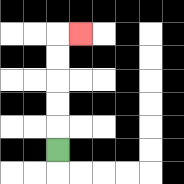{'start': '[2, 6]', 'end': '[3, 1]', 'path_directions': 'U,U,U,U,U,R', 'path_coordinates': '[[2, 6], [2, 5], [2, 4], [2, 3], [2, 2], [2, 1], [3, 1]]'}